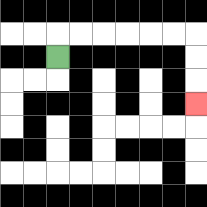{'start': '[2, 2]', 'end': '[8, 4]', 'path_directions': 'U,R,R,R,R,R,R,D,D,D', 'path_coordinates': '[[2, 2], [2, 1], [3, 1], [4, 1], [5, 1], [6, 1], [7, 1], [8, 1], [8, 2], [8, 3], [8, 4]]'}